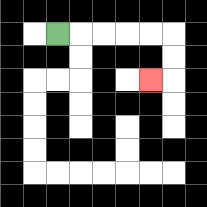{'start': '[2, 1]', 'end': '[6, 3]', 'path_directions': 'R,R,R,R,R,D,D,L', 'path_coordinates': '[[2, 1], [3, 1], [4, 1], [5, 1], [6, 1], [7, 1], [7, 2], [7, 3], [6, 3]]'}